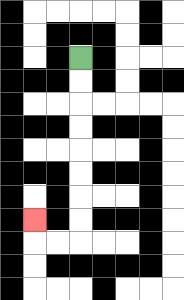{'start': '[3, 2]', 'end': '[1, 9]', 'path_directions': 'D,D,D,D,D,D,D,D,L,L,U', 'path_coordinates': '[[3, 2], [3, 3], [3, 4], [3, 5], [3, 6], [3, 7], [3, 8], [3, 9], [3, 10], [2, 10], [1, 10], [1, 9]]'}